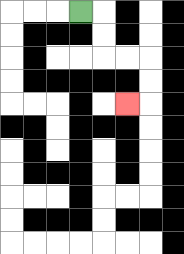{'start': '[3, 0]', 'end': '[5, 4]', 'path_directions': 'R,D,D,R,R,D,D,L', 'path_coordinates': '[[3, 0], [4, 0], [4, 1], [4, 2], [5, 2], [6, 2], [6, 3], [6, 4], [5, 4]]'}